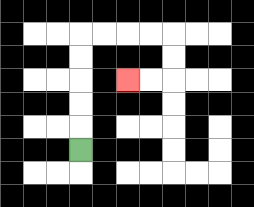{'start': '[3, 6]', 'end': '[5, 3]', 'path_directions': 'U,U,U,U,U,R,R,R,R,D,D,L,L', 'path_coordinates': '[[3, 6], [3, 5], [3, 4], [3, 3], [3, 2], [3, 1], [4, 1], [5, 1], [6, 1], [7, 1], [7, 2], [7, 3], [6, 3], [5, 3]]'}